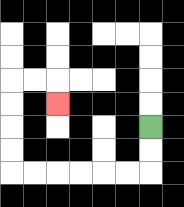{'start': '[6, 5]', 'end': '[2, 4]', 'path_directions': 'D,D,L,L,L,L,L,L,U,U,U,U,R,R,D', 'path_coordinates': '[[6, 5], [6, 6], [6, 7], [5, 7], [4, 7], [3, 7], [2, 7], [1, 7], [0, 7], [0, 6], [0, 5], [0, 4], [0, 3], [1, 3], [2, 3], [2, 4]]'}